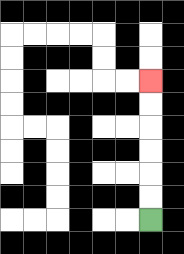{'start': '[6, 9]', 'end': '[6, 3]', 'path_directions': 'U,U,U,U,U,U', 'path_coordinates': '[[6, 9], [6, 8], [6, 7], [6, 6], [6, 5], [6, 4], [6, 3]]'}